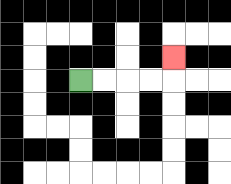{'start': '[3, 3]', 'end': '[7, 2]', 'path_directions': 'R,R,R,R,U', 'path_coordinates': '[[3, 3], [4, 3], [5, 3], [6, 3], [7, 3], [7, 2]]'}